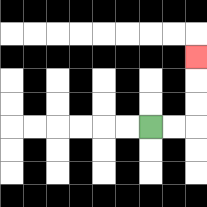{'start': '[6, 5]', 'end': '[8, 2]', 'path_directions': 'R,R,U,U,U', 'path_coordinates': '[[6, 5], [7, 5], [8, 5], [8, 4], [8, 3], [8, 2]]'}